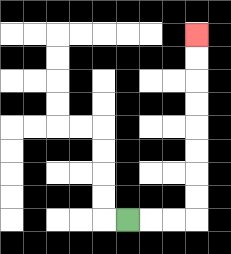{'start': '[5, 9]', 'end': '[8, 1]', 'path_directions': 'R,R,R,U,U,U,U,U,U,U,U', 'path_coordinates': '[[5, 9], [6, 9], [7, 9], [8, 9], [8, 8], [8, 7], [8, 6], [8, 5], [8, 4], [8, 3], [8, 2], [8, 1]]'}